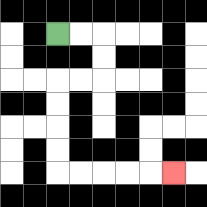{'start': '[2, 1]', 'end': '[7, 7]', 'path_directions': 'R,R,D,D,L,L,D,D,D,D,R,R,R,R,R', 'path_coordinates': '[[2, 1], [3, 1], [4, 1], [4, 2], [4, 3], [3, 3], [2, 3], [2, 4], [2, 5], [2, 6], [2, 7], [3, 7], [4, 7], [5, 7], [6, 7], [7, 7]]'}